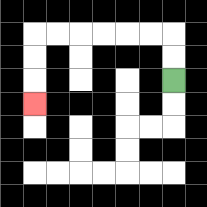{'start': '[7, 3]', 'end': '[1, 4]', 'path_directions': 'U,U,L,L,L,L,L,L,D,D,D', 'path_coordinates': '[[7, 3], [7, 2], [7, 1], [6, 1], [5, 1], [4, 1], [3, 1], [2, 1], [1, 1], [1, 2], [1, 3], [1, 4]]'}